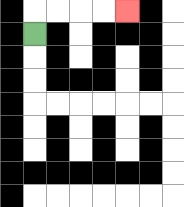{'start': '[1, 1]', 'end': '[5, 0]', 'path_directions': 'U,R,R,R,R', 'path_coordinates': '[[1, 1], [1, 0], [2, 0], [3, 0], [4, 0], [5, 0]]'}